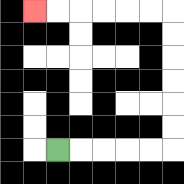{'start': '[2, 6]', 'end': '[1, 0]', 'path_directions': 'R,R,R,R,R,U,U,U,U,U,U,L,L,L,L,L,L', 'path_coordinates': '[[2, 6], [3, 6], [4, 6], [5, 6], [6, 6], [7, 6], [7, 5], [7, 4], [7, 3], [7, 2], [7, 1], [7, 0], [6, 0], [5, 0], [4, 0], [3, 0], [2, 0], [1, 0]]'}